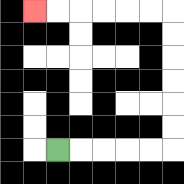{'start': '[2, 6]', 'end': '[1, 0]', 'path_directions': 'R,R,R,R,R,U,U,U,U,U,U,L,L,L,L,L,L', 'path_coordinates': '[[2, 6], [3, 6], [4, 6], [5, 6], [6, 6], [7, 6], [7, 5], [7, 4], [7, 3], [7, 2], [7, 1], [7, 0], [6, 0], [5, 0], [4, 0], [3, 0], [2, 0], [1, 0]]'}